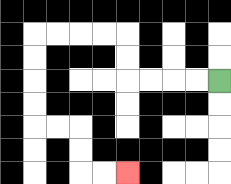{'start': '[9, 3]', 'end': '[5, 7]', 'path_directions': 'L,L,L,L,U,U,L,L,L,L,D,D,D,D,R,R,D,D,R,R', 'path_coordinates': '[[9, 3], [8, 3], [7, 3], [6, 3], [5, 3], [5, 2], [5, 1], [4, 1], [3, 1], [2, 1], [1, 1], [1, 2], [1, 3], [1, 4], [1, 5], [2, 5], [3, 5], [3, 6], [3, 7], [4, 7], [5, 7]]'}